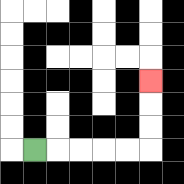{'start': '[1, 6]', 'end': '[6, 3]', 'path_directions': 'R,R,R,R,R,U,U,U', 'path_coordinates': '[[1, 6], [2, 6], [3, 6], [4, 6], [5, 6], [6, 6], [6, 5], [6, 4], [6, 3]]'}